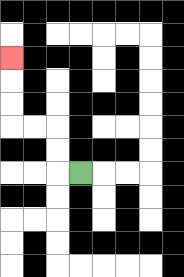{'start': '[3, 7]', 'end': '[0, 2]', 'path_directions': 'L,U,U,L,L,U,U,U', 'path_coordinates': '[[3, 7], [2, 7], [2, 6], [2, 5], [1, 5], [0, 5], [0, 4], [0, 3], [0, 2]]'}